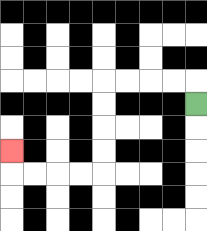{'start': '[8, 4]', 'end': '[0, 6]', 'path_directions': 'U,L,L,L,L,D,D,D,D,L,L,L,L,U', 'path_coordinates': '[[8, 4], [8, 3], [7, 3], [6, 3], [5, 3], [4, 3], [4, 4], [4, 5], [4, 6], [4, 7], [3, 7], [2, 7], [1, 7], [0, 7], [0, 6]]'}